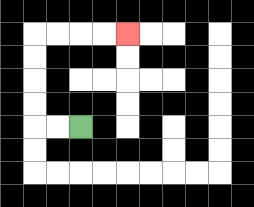{'start': '[3, 5]', 'end': '[5, 1]', 'path_directions': 'L,L,U,U,U,U,R,R,R,R', 'path_coordinates': '[[3, 5], [2, 5], [1, 5], [1, 4], [1, 3], [1, 2], [1, 1], [2, 1], [3, 1], [4, 1], [5, 1]]'}